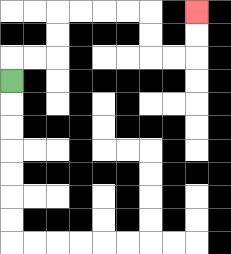{'start': '[0, 3]', 'end': '[8, 0]', 'path_directions': 'U,R,R,U,U,R,R,R,R,D,D,R,R,U,U', 'path_coordinates': '[[0, 3], [0, 2], [1, 2], [2, 2], [2, 1], [2, 0], [3, 0], [4, 0], [5, 0], [6, 0], [6, 1], [6, 2], [7, 2], [8, 2], [8, 1], [8, 0]]'}